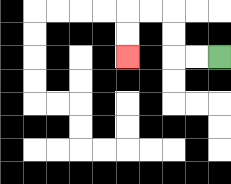{'start': '[9, 2]', 'end': '[5, 2]', 'path_directions': 'L,L,U,U,L,L,D,D', 'path_coordinates': '[[9, 2], [8, 2], [7, 2], [7, 1], [7, 0], [6, 0], [5, 0], [5, 1], [5, 2]]'}